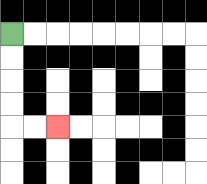{'start': '[0, 1]', 'end': '[2, 5]', 'path_directions': 'D,D,D,D,R,R', 'path_coordinates': '[[0, 1], [0, 2], [0, 3], [0, 4], [0, 5], [1, 5], [2, 5]]'}